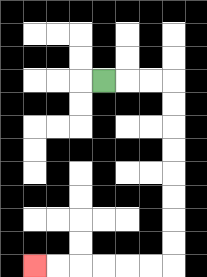{'start': '[4, 3]', 'end': '[1, 11]', 'path_directions': 'R,R,R,D,D,D,D,D,D,D,D,L,L,L,L,L,L', 'path_coordinates': '[[4, 3], [5, 3], [6, 3], [7, 3], [7, 4], [7, 5], [7, 6], [7, 7], [7, 8], [7, 9], [7, 10], [7, 11], [6, 11], [5, 11], [4, 11], [3, 11], [2, 11], [1, 11]]'}